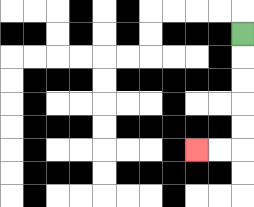{'start': '[10, 1]', 'end': '[8, 6]', 'path_directions': 'D,D,D,D,D,L,L', 'path_coordinates': '[[10, 1], [10, 2], [10, 3], [10, 4], [10, 5], [10, 6], [9, 6], [8, 6]]'}